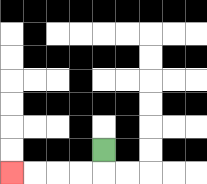{'start': '[4, 6]', 'end': '[0, 7]', 'path_directions': 'D,L,L,L,L', 'path_coordinates': '[[4, 6], [4, 7], [3, 7], [2, 7], [1, 7], [0, 7]]'}